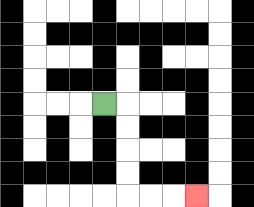{'start': '[4, 4]', 'end': '[8, 8]', 'path_directions': 'R,D,D,D,D,R,R,R', 'path_coordinates': '[[4, 4], [5, 4], [5, 5], [5, 6], [5, 7], [5, 8], [6, 8], [7, 8], [8, 8]]'}